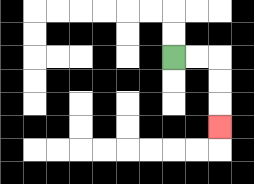{'start': '[7, 2]', 'end': '[9, 5]', 'path_directions': 'R,R,D,D,D', 'path_coordinates': '[[7, 2], [8, 2], [9, 2], [9, 3], [9, 4], [9, 5]]'}